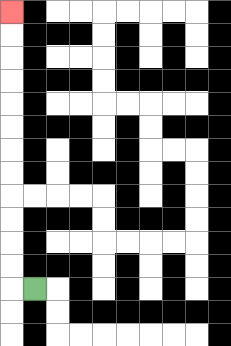{'start': '[1, 12]', 'end': '[0, 0]', 'path_directions': 'L,U,U,U,U,U,U,U,U,U,U,U,U', 'path_coordinates': '[[1, 12], [0, 12], [0, 11], [0, 10], [0, 9], [0, 8], [0, 7], [0, 6], [0, 5], [0, 4], [0, 3], [0, 2], [0, 1], [0, 0]]'}